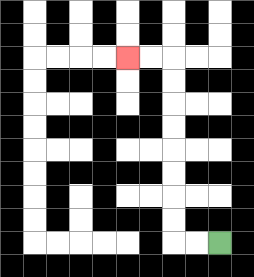{'start': '[9, 10]', 'end': '[5, 2]', 'path_directions': 'L,L,U,U,U,U,U,U,U,U,L,L', 'path_coordinates': '[[9, 10], [8, 10], [7, 10], [7, 9], [7, 8], [7, 7], [7, 6], [7, 5], [7, 4], [7, 3], [7, 2], [6, 2], [5, 2]]'}